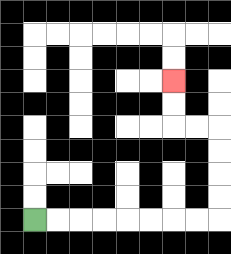{'start': '[1, 9]', 'end': '[7, 3]', 'path_directions': 'R,R,R,R,R,R,R,R,U,U,U,U,L,L,U,U', 'path_coordinates': '[[1, 9], [2, 9], [3, 9], [4, 9], [5, 9], [6, 9], [7, 9], [8, 9], [9, 9], [9, 8], [9, 7], [9, 6], [9, 5], [8, 5], [7, 5], [7, 4], [7, 3]]'}